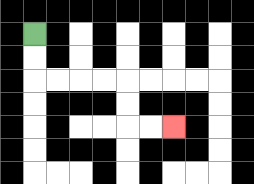{'start': '[1, 1]', 'end': '[7, 5]', 'path_directions': 'D,D,R,R,R,R,D,D,R,R', 'path_coordinates': '[[1, 1], [1, 2], [1, 3], [2, 3], [3, 3], [4, 3], [5, 3], [5, 4], [5, 5], [6, 5], [7, 5]]'}